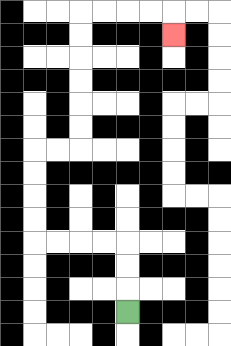{'start': '[5, 13]', 'end': '[7, 1]', 'path_directions': 'U,U,U,L,L,L,L,U,U,U,U,R,R,U,U,U,U,U,U,R,R,R,R,D', 'path_coordinates': '[[5, 13], [5, 12], [5, 11], [5, 10], [4, 10], [3, 10], [2, 10], [1, 10], [1, 9], [1, 8], [1, 7], [1, 6], [2, 6], [3, 6], [3, 5], [3, 4], [3, 3], [3, 2], [3, 1], [3, 0], [4, 0], [5, 0], [6, 0], [7, 0], [7, 1]]'}